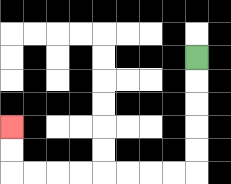{'start': '[8, 2]', 'end': '[0, 5]', 'path_directions': 'D,D,D,D,D,L,L,L,L,L,L,L,L,U,U', 'path_coordinates': '[[8, 2], [8, 3], [8, 4], [8, 5], [8, 6], [8, 7], [7, 7], [6, 7], [5, 7], [4, 7], [3, 7], [2, 7], [1, 7], [0, 7], [0, 6], [0, 5]]'}